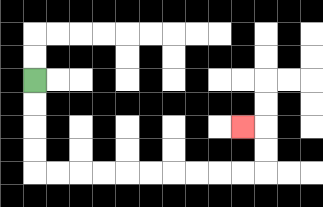{'start': '[1, 3]', 'end': '[10, 5]', 'path_directions': 'D,D,D,D,R,R,R,R,R,R,R,R,R,R,U,U,L', 'path_coordinates': '[[1, 3], [1, 4], [1, 5], [1, 6], [1, 7], [2, 7], [3, 7], [4, 7], [5, 7], [6, 7], [7, 7], [8, 7], [9, 7], [10, 7], [11, 7], [11, 6], [11, 5], [10, 5]]'}